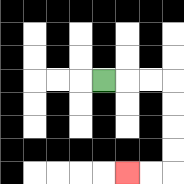{'start': '[4, 3]', 'end': '[5, 7]', 'path_directions': 'R,R,R,D,D,D,D,L,L', 'path_coordinates': '[[4, 3], [5, 3], [6, 3], [7, 3], [7, 4], [7, 5], [7, 6], [7, 7], [6, 7], [5, 7]]'}